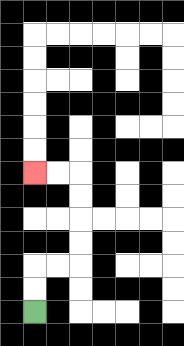{'start': '[1, 13]', 'end': '[1, 7]', 'path_directions': 'U,U,R,R,U,U,U,U,L,L', 'path_coordinates': '[[1, 13], [1, 12], [1, 11], [2, 11], [3, 11], [3, 10], [3, 9], [3, 8], [3, 7], [2, 7], [1, 7]]'}